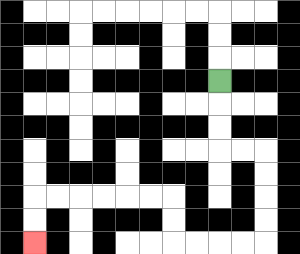{'start': '[9, 3]', 'end': '[1, 10]', 'path_directions': 'D,D,D,R,R,D,D,D,D,L,L,L,L,U,U,L,L,L,L,L,L,D,D', 'path_coordinates': '[[9, 3], [9, 4], [9, 5], [9, 6], [10, 6], [11, 6], [11, 7], [11, 8], [11, 9], [11, 10], [10, 10], [9, 10], [8, 10], [7, 10], [7, 9], [7, 8], [6, 8], [5, 8], [4, 8], [3, 8], [2, 8], [1, 8], [1, 9], [1, 10]]'}